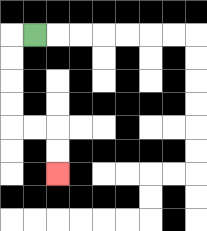{'start': '[1, 1]', 'end': '[2, 7]', 'path_directions': 'L,D,D,D,D,R,R,D,D', 'path_coordinates': '[[1, 1], [0, 1], [0, 2], [0, 3], [0, 4], [0, 5], [1, 5], [2, 5], [2, 6], [2, 7]]'}